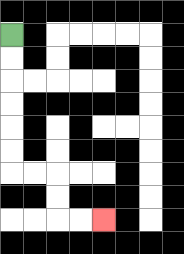{'start': '[0, 1]', 'end': '[4, 9]', 'path_directions': 'D,D,D,D,D,D,R,R,D,D,R,R', 'path_coordinates': '[[0, 1], [0, 2], [0, 3], [0, 4], [0, 5], [0, 6], [0, 7], [1, 7], [2, 7], [2, 8], [2, 9], [3, 9], [4, 9]]'}